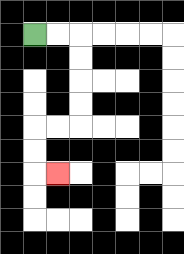{'start': '[1, 1]', 'end': '[2, 7]', 'path_directions': 'R,R,D,D,D,D,L,L,D,D,R', 'path_coordinates': '[[1, 1], [2, 1], [3, 1], [3, 2], [3, 3], [3, 4], [3, 5], [2, 5], [1, 5], [1, 6], [1, 7], [2, 7]]'}